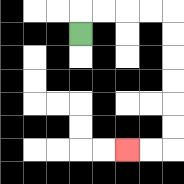{'start': '[3, 1]', 'end': '[5, 6]', 'path_directions': 'U,R,R,R,R,D,D,D,D,D,D,L,L', 'path_coordinates': '[[3, 1], [3, 0], [4, 0], [5, 0], [6, 0], [7, 0], [7, 1], [7, 2], [7, 3], [7, 4], [7, 5], [7, 6], [6, 6], [5, 6]]'}